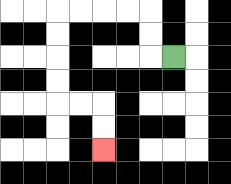{'start': '[7, 2]', 'end': '[4, 6]', 'path_directions': 'L,U,U,L,L,L,L,D,D,D,D,R,R,D,D', 'path_coordinates': '[[7, 2], [6, 2], [6, 1], [6, 0], [5, 0], [4, 0], [3, 0], [2, 0], [2, 1], [2, 2], [2, 3], [2, 4], [3, 4], [4, 4], [4, 5], [4, 6]]'}